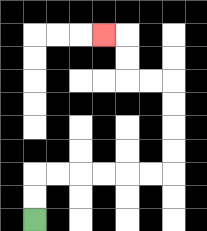{'start': '[1, 9]', 'end': '[4, 1]', 'path_directions': 'U,U,R,R,R,R,R,R,U,U,U,U,L,L,U,U,L', 'path_coordinates': '[[1, 9], [1, 8], [1, 7], [2, 7], [3, 7], [4, 7], [5, 7], [6, 7], [7, 7], [7, 6], [7, 5], [7, 4], [7, 3], [6, 3], [5, 3], [5, 2], [5, 1], [4, 1]]'}